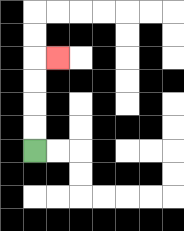{'start': '[1, 6]', 'end': '[2, 2]', 'path_directions': 'U,U,U,U,R', 'path_coordinates': '[[1, 6], [1, 5], [1, 4], [1, 3], [1, 2], [2, 2]]'}